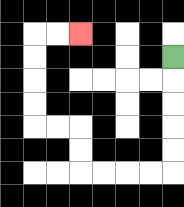{'start': '[7, 2]', 'end': '[3, 1]', 'path_directions': 'D,D,D,D,D,L,L,L,L,U,U,L,L,U,U,U,U,R,R', 'path_coordinates': '[[7, 2], [7, 3], [7, 4], [7, 5], [7, 6], [7, 7], [6, 7], [5, 7], [4, 7], [3, 7], [3, 6], [3, 5], [2, 5], [1, 5], [1, 4], [1, 3], [1, 2], [1, 1], [2, 1], [3, 1]]'}